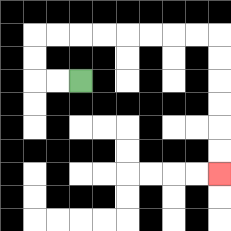{'start': '[3, 3]', 'end': '[9, 7]', 'path_directions': 'L,L,U,U,R,R,R,R,R,R,R,R,D,D,D,D,D,D', 'path_coordinates': '[[3, 3], [2, 3], [1, 3], [1, 2], [1, 1], [2, 1], [3, 1], [4, 1], [5, 1], [6, 1], [7, 1], [8, 1], [9, 1], [9, 2], [9, 3], [9, 4], [9, 5], [9, 6], [9, 7]]'}